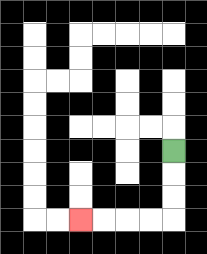{'start': '[7, 6]', 'end': '[3, 9]', 'path_directions': 'D,D,D,L,L,L,L', 'path_coordinates': '[[7, 6], [7, 7], [7, 8], [7, 9], [6, 9], [5, 9], [4, 9], [3, 9]]'}